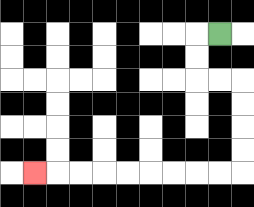{'start': '[9, 1]', 'end': '[1, 7]', 'path_directions': 'L,D,D,R,R,D,D,D,D,L,L,L,L,L,L,L,L,L', 'path_coordinates': '[[9, 1], [8, 1], [8, 2], [8, 3], [9, 3], [10, 3], [10, 4], [10, 5], [10, 6], [10, 7], [9, 7], [8, 7], [7, 7], [6, 7], [5, 7], [4, 7], [3, 7], [2, 7], [1, 7]]'}